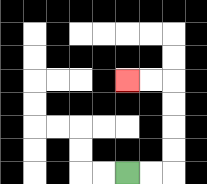{'start': '[5, 7]', 'end': '[5, 3]', 'path_directions': 'R,R,U,U,U,U,L,L', 'path_coordinates': '[[5, 7], [6, 7], [7, 7], [7, 6], [7, 5], [7, 4], [7, 3], [6, 3], [5, 3]]'}